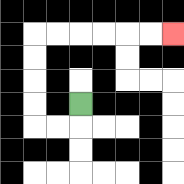{'start': '[3, 4]', 'end': '[7, 1]', 'path_directions': 'D,L,L,U,U,U,U,R,R,R,R,R,R', 'path_coordinates': '[[3, 4], [3, 5], [2, 5], [1, 5], [1, 4], [1, 3], [1, 2], [1, 1], [2, 1], [3, 1], [4, 1], [5, 1], [6, 1], [7, 1]]'}